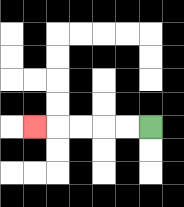{'start': '[6, 5]', 'end': '[1, 5]', 'path_directions': 'L,L,L,L,L', 'path_coordinates': '[[6, 5], [5, 5], [4, 5], [3, 5], [2, 5], [1, 5]]'}